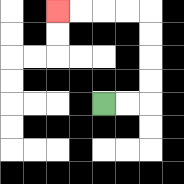{'start': '[4, 4]', 'end': '[2, 0]', 'path_directions': 'R,R,U,U,U,U,L,L,L,L', 'path_coordinates': '[[4, 4], [5, 4], [6, 4], [6, 3], [6, 2], [6, 1], [6, 0], [5, 0], [4, 0], [3, 0], [2, 0]]'}